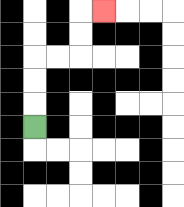{'start': '[1, 5]', 'end': '[4, 0]', 'path_directions': 'U,U,U,R,R,U,U,R', 'path_coordinates': '[[1, 5], [1, 4], [1, 3], [1, 2], [2, 2], [3, 2], [3, 1], [3, 0], [4, 0]]'}